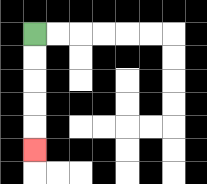{'start': '[1, 1]', 'end': '[1, 6]', 'path_directions': 'D,D,D,D,D', 'path_coordinates': '[[1, 1], [1, 2], [1, 3], [1, 4], [1, 5], [1, 6]]'}